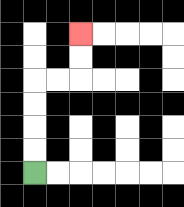{'start': '[1, 7]', 'end': '[3, 1]', 'path_directions': 'U,U,U,U,R,R,U,U', 'path_coordinates': '[[1, 7], [1, 6], [1, 5], [1, 4], [1, 3], [2, 3], [3, 3], [3, 2], [3, 1]]'}